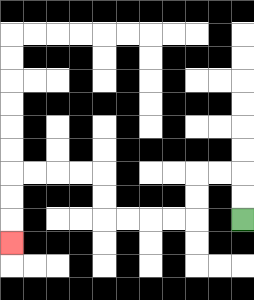{'start': '[10, 9]', 'end': '[0, 10]', 'path_directions': 'U,U,L,L,D,D,L,L,L,L,U,U,L,L,L,L,D,D,D', 'path_coordinates': '[[10, 9], [10, 8], [10, 7], [9, 7], [8, 7], [8, 8], [8, 9], [7, 9], [6, 9], [5, 9], [4, 9], [4, 8], [4, 7], [3, 7], [2, 7], [1, 7], [0, 7], [0, 8], [0, 9], [0, 10]]'}